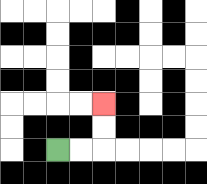{'start': '[2, 6]', 'end': '[4, 4]', 'path_directions': 'R,R,U,U', 'path_coordinates': '[[2, 6], [3, 6], [4, 6], [4, 5], [4, 4]]'}